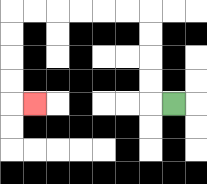{'start': '[7, 4]', 'end': '[1, 4]', 'path_directions': 'L,U,U,U,U,L,L,L,L,L,L,D,D,D,D,R', 'path_coordinates': '[[7, 4], [6, 4], [6, 3], [6, 2], [6, 1], [6, 0], [5, 0], [4, 0], [3, 0], [2, 0], [1, 0], [0, 0], [0, 1], [0, 2], [0, 3], [0, 4], [1, 4]]'}